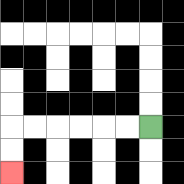{'start': '[6, 5]', 'end': '[0, 7]', 'path_directions': 'L,L,L,L,L,L,D,D', 'path_coordinates': '[[6, 5], [5, 5], [4, 5], [3, 5], [2, 5], [1, 5], [0, 5], [0, 6], [0, 7]]'}